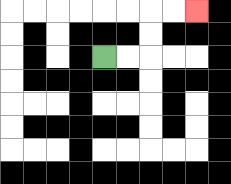{'start': '[4, 2]', 'end': '[8, 0]', 'path_directions': 'R,R,U,U,R,R', 'path_coordinates': '[[4, 2], [5, 2], [6, 2], [6, 1], [6, 0], [7, 0], [8, 0]]'}